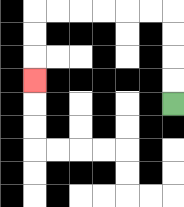{'start': '[7, 4]', 'end': '[1, 3]', 'path_directions': 'U,U,U,U,L,L,L,L,L,L,D,D,D', 'path_coordinates': '[[7, 4], [7, 3], [7, 2], [7, 1], [7, 0], [6, 0], [5, 0], [4, 0], [3, 0], [2, 0], [1, 0], [1, 1], [1, 2], [1, 3]]'}